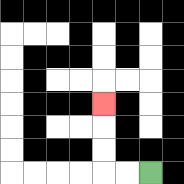{'start': '[6, 7]', 'end': '[4, 4]', 'path_directions': 'L,L,U,U,U', 'path_coordinates': '[[6, 7], [5, 7], [4, 7], [4, 6], [4, 5], [4, 4]]'}